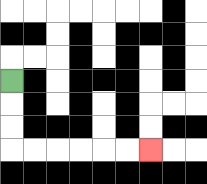{'start': '[0, 3]', 'end': '[6, 6]', 'path_directions': 'D,D,D,R,R,R,R,R,R', 'path_coordinates': '[[0, 3], [0, 4], [0, 5], [0, 6], [1, 6], [2, 6], [3, 6], [4, 6], [5, 6], [6, 6]]'}